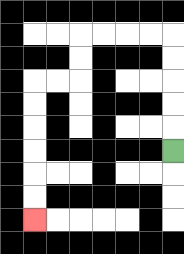{'start': '[7, 6]', 'end': '[1, 9]', 'path_directions': 'U,U,U,U,U,L,L,L,L,D,D,L,L,D,D,D,D,D,D', 'path_coordinates': '[[7, 6], [7, 5], [7, 4], [7, 3], [7, 2], [7, 1], [6, 1], [5, 1], [4, 1], [3, 1], [3, 2], [3, 3], [2, 3], [1, 3], [1, 4], [1, 5], [1, 6], [1, 7], [1, 8], [1, 9]]'}